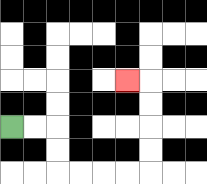{'start': '[0, 5]', 'end': '[5, 3]', 'path_directions': 'R,R,D,D,R,R,R,R,U,U,U,U,L', 'path_coordinates': '[[0, 5], [1, 5], [2, 5], [2, 6], [2, 7], [3, 7], [4, 7], [5, 7], [6, 7], [6, 6], [6, 5], [6, 4], [6, 3], [5, 3]]'}